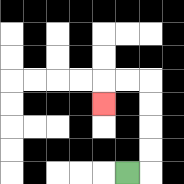{'start': '[5, 7]', 'end': '[4, 4]', 'path_directions': 'R,U,U,U,U,L,L,D', 'path_coordinates': '[[5, 7], [6, 7], [6, 6], [6, 5], [6, 4], [6, 3], [5, 3], [4, 3], [4, 4]]'}